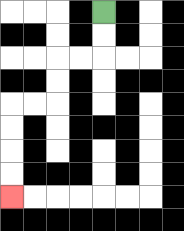{'start': '[4, 0]', 'end': '[0, 8]', 'path_directions': 'D,D,L,L,D,D,L,L,D,D,D,D', 'path_coordinates': '[[4, 0], [4, 1], [4, 2], [3, 2], [2, 2], [2, 3], [2, 4], [1, 4], [0, 4], [0, 5], [0, 6], [0, 7], [0, 8]]'}